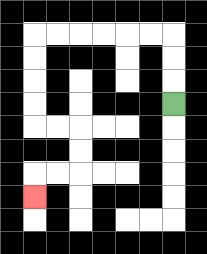{'start': '[7, 4]', 'end': '[1, 8]', 'path_directions': 'U,U,U,L,L,L,L,L,L,D,D,D,D,R,R,D,D,L,L,D', 'path_coordinates': '[[7, 4], [7, 3], [7, 2], [7, 1], [6, 1], [5, 1], [4, 1], [3, 1], [2, 1], [1, 1], [1, 2], [1, 3], [1, 4], [1, 5], [2, 5], [3, 5], [3, 6], [3, 7], [2, 7], [1, 7], [1, 8]]'}